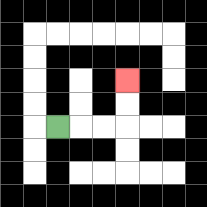{'start': '[2, 5]', 'end': '[5, 3]', 'path_directions': 'R,R,R,U,U', 'path_coordinates': '[[2, 5], [3, 5], [4, 5], [5, 5], [5, 4], [5, 3]]'}